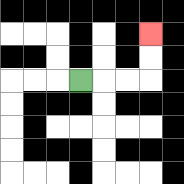{'start': '[3, 3]', 'end': '[6, 1]', 'path_directions': 'R,R,R,U,U', 'path_coordinates': '[[3, 3], [4, 3], [5, 3], [6, 3], [6, 2], [6, 1]]'}